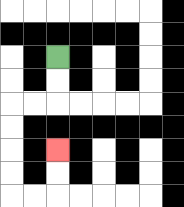{'start': '[2, 2]', 'end': '[2, 6]', 'path_directions': 'D,D,L,L,D,D,D,D,R,R,U,U', 'path_coordinates': '[[2, 2], [2, 3], [2, 4], [1, 4], [0, 4], [0, 5], [0, 6], [0, 7], [0, 8], [1, 8], [2, 8], [2, 7], [2, 6]]'}